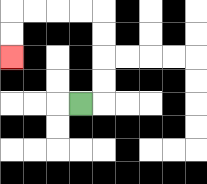{'start': '[3, 4]', 'end': '[0, 2]', 'path_directions': 'R,U,U,U,U,L,L,L,L,D,D', 'path_coordinates': '[[3, 4], [4, 4], [4, 3], [4, 2], [4, 1], [4, 0], [3, 0], [2, 0], [1, 0], [0, 0], [0, 1], [0, 2]]'}